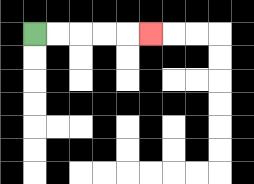{'start': '[1, 1]', 'end': '[6, 1]', 'path_directions': 'R,R,R,R,R', 'path_coordinates': '[[1, 1], [2, 1], [3, 1], [4, 1], [5, 1], [6, 1]]'}